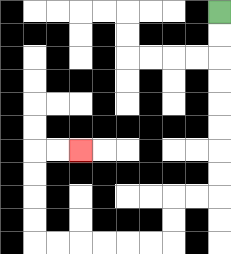{'start': '[9, 0]', 'end': '[3, 6]', 'path_directions': 'D,D,D,D,D,D,D,D,L,L,D,D,L,L,L,L,L,L,U,U,U,U,R,R', 'path_coordinates': '[[9, 0], [9, 1], [9, 2], [9, 3], [9, 4], [9, 5], [9, 6], [9, 7], [9, 8], [8, 8], [7, 8], [7, 9], [7, 10], [6, 10], [5, 10], [4, 10], [3, 10], [2, 10], [1, 10], [1, 9], [1, 8], [1, 7], [1, 6], [2, 6], [3, 6]]'}